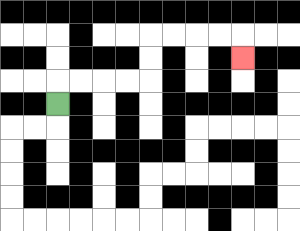{'start': '[2, 4]', 'end': '[10, 2]', 'path_directions': 'U,R,R,R,R,U,U,R,R,R,R,D', 'path_coordinates': '[[2, 4], [2, 3], [3, 3], [4, 3], [5, 3], [6, 3], [6, 2], [6, 1], [7, 1], [8, 1], [9, 1], [10, 1], [10, 2]]'}